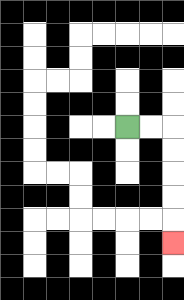{'start': '[5, 5]', 'end': '[7, 10]', 'path_directions': 'R,R,D,D,D,D,D', 'path_coordinates': '[[5, 5], [6, 5], [7, 5], [7, 6], [7, 7], [7, 8], [7, 9], [7, 10]]'}